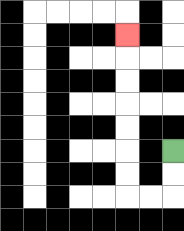{'start': '[7, 6]', 'end': '[5, 1]', 'path_directions': 'D,D,L,L,U,U,U,U,U,U,U', 'path_coordinates': '[[7, 6], [7, 7], [7, 8], [6, 8], [5, 8], [5, 7], [5, 6], [5, 5], [5, 4], [5, 3], [5, 2], [5, 1]]'}